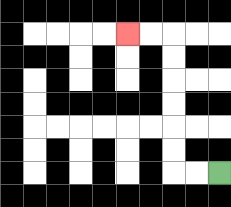{'start': '[9, 7]', 'end': '[5, 1]', 'path_directions': 'L,L,U,U,U,U,U,U,L,L', 'path_coordinates': '[[9, 7], [8, 7], [7, 7], [7, 6], [7, 5], [7, 4], [7, 3], [7, 2], [7, 1], [6, 1], [5, 1]]'}